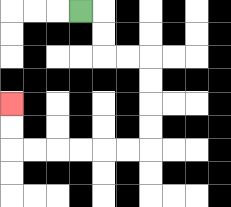{'start': '[3, 0]', 'end': '[0, 4]', 'path_directions': 'R,D,D,R,R,D,D,D,D,L,L,L,L,L,L,U,U', 'path_coordinates': '[[3, 0], [4, 0], [4, 1], [4, 2], [5, 2], [6, 2], [6, 3], [6, 4], [6, 5], [6, 6], [5, 6], [4, 6], [3, 6], [2, 6], [1, 6], [0, 6], [0, 5], [0, 4]]'}